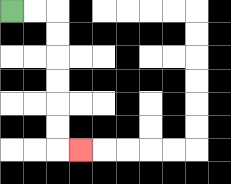{'start': '[0, 0]', 'end': '[3, 6]', 'path_directions': 'R,R,D,D,D,D,D,D,R', 'path_coordinates': '[[0, 0], [1, 0], [2, 0], [2, 1], [2, 2], [2, 3], [2, 4], [2, 5], [2, 6], [3, 6]]'}